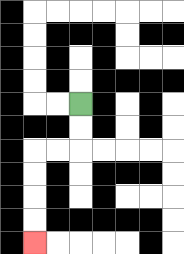{'start': '[3, 4]', 'end': '[1, 10]', 'path_directions': 'D,D,L,L,D,D,D,D', 'path_coordinates': '[[3, 4], [3, 5], [3, 6], [2, 6], [1, 6], [1, 7], [1, 8], [1, 9], [1, 10]]'}